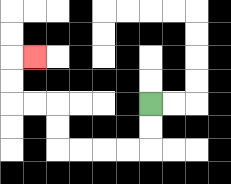{'start': '[6, 4]', 'end': '[1, 2]', 'path_directions': 'D,D,L,L,L,L,U,U,L,L,U,U,R', 'path_coordinates': '[[6, 4], [6, 5], [6, 6], [5, 6], [4, 6], [3, 6], [2, 6], [2, 5], [2, 4], [1, 4], [0, 4], [0, 3], [0, 2], [1, 2]]'}